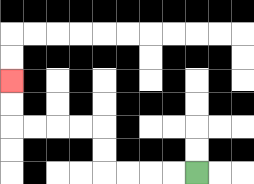{'start': '[8, 7]', 'end': '[0, 3]', 'path_directions': 'L,L,L,L,U,U,L,L,L,L,U,U', 'path_coordinates': '[[8, 7], [7, 7], [6, 7], [5, 7], [4, 7], [4, 6], [4, 5], [3, 5], [2, 5], [1, 5], [0, 5], [0, 4], [0, 3]]'}